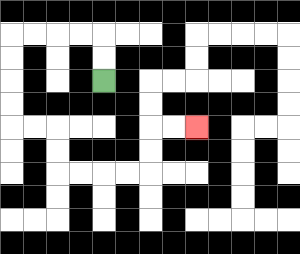{'start': '[4, 3]', 'end': '[8, 5]', 'path_directions': 'U,U,L,L,L,L,D,D,D,D,R,R,D,D,R,R,R,R,U,U,R,R', 'path_coordinates': '[[4, 3], [4, 2], [4, 1], [3, 1], [2, 1], [1, 1], [0, 1], [0, 2], [0, 3], [0, 4], [0, 5], [1, 5], [2, 5], [2, 6], [2, 7], [3, 7], [4, 7], [5, 7], [6, 7], [6, 6], [6, 5], [7, 5], [8, 5]]'}